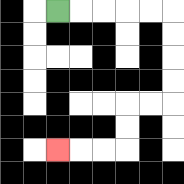{'start': '[2, 0]', 'end': '[2, 6]', 'path_directions': 'R,R,R,R,R,D,D,D,D,L,L,D,D,L,L,L', 'path_coordinates': '[[2, 0], [3, 0], [4, 0], [5, 0], [6, 0], [7, 0], [7, 1], [7, 2], [7, 3], [7, 4], [6, 4], [5, 4], [5, 5], [5, 6], [4, 6], [3, 6], [2, 6]]'}